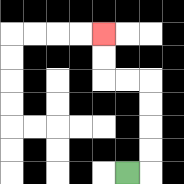{'start': '[5, 7]', 'end': '[4, 1]', 'path_directions': 'R,U,U,U,U,L,L,U,U', 'path_coordinates': '[[5, 7], [6, 7], [6, 6], [6, 5], [6, 4], [6, 3], [5, 3], [4, 3], [4, 2], [4, 1]]'}